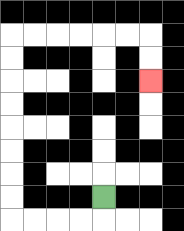{'start': '[4, 8]', 'end': '[6, 3]', 'path_directions': 'D,L,L,L,L,U,U,U,U,U,U,U,U,R,R,R,R,R,R,D,D', 'path_coordinates': '[[4, 8], [4, 9], [3, 9], [2, 9], [1, 9], [0, 9], [0, 8], [0, 7], [0, 6], [0, 5], [0, 4], [0, 3], [0, 2], [0, 1], [1, 1], [2, 1], [3, 1], [4, 1], [5, 1], [6, 1], [6, 2], [6, 3]]'}